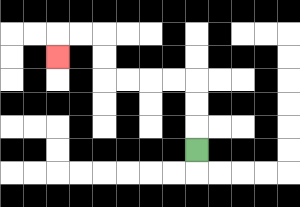{'start': '[8, 6]', 'end': '[2, 2]', 'path_directions': 'U,U,U,L,L,L,L,U,U,L,L,D', 'path_coordinates': '[[8, 6], [8, 5], [8, 4], [8, 3], [7, 3], [6, 3], [5, 3], [4, 3], [4, 2], [4, 1], [3, 1], [2, 1], [2, 2]]'}